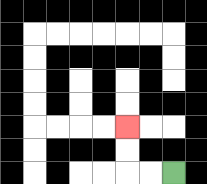{'start': '[7, 7]', 'end': '[5, 5]', 'path_directions': 'L,L,U,U', 'path_coordinates': '[[7, 7], [6, 7], [5, 7], [5, 6], [5, 5]]'}